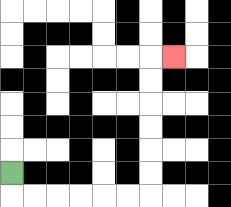{'start': '[0, 7]', 'end': '[7, 2]', 'path_directions': 'D,R,R,R,R,R,R,U,U,U,U,U,U,R', 'path_coordinates': '[[0, 7], [0, 8], [1, 8], [2, 8], [3, 8], [4, 8], [5, 8], [6, 8], [6, 7], [6, 6], [6, 5], [6, 4], [6, 3], [6, 2], [7, 2]]'}